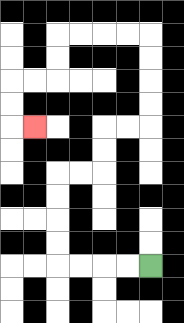{'start': '[6, 11]', 'end': '[1, 5]', 'path_directions': 'L,L,L,L,U,U,U,U,R,R,U,U,R,R,U,U,U,U,L,L,L,L,D,D,L,L,D,D,R', 'path_coordinates': '[[6, 11], [5, 11], [4, 11], [3, 11], [2, 11], [2, 10], [2, 9], [2, 8], [2, 7], [3, 7], [4, 7], [4, 6], [4, 5], [5, 5], [6, 5], [6, 4], [6, 3], [6, 2], [6, 1], [5, 1], [4, 1], [3, 1], [2, 1], [2, 2], [2, 3], [1, 3], [0, 3], [0, 4], [0, 5], [1, 5]]'}